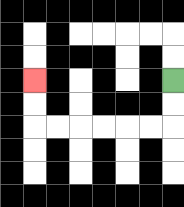{'start': '[7, 3]', 'end': '[1, 3]', 'path_directions': 'D,D,L,L,L,L,L,L,U,U', 'path_coordinates': '[[7, 3], [7, 4], [7, 5], [6, 5], [5, 5], [4, 5], [3, 5], [2, 5], [1, 5], [1, 4], [1, 3]]'}